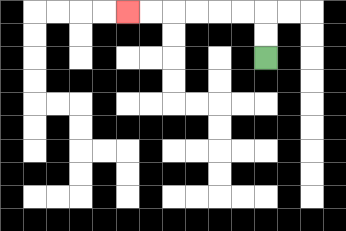{'start': '[11, 2]', 'end': '[5, 0]', 'path_directions': 'U,U,L,L,L,L,L,L', 'path_coordinates': '[[11, 2], [11, 1], [11, 0], [10, 0], [9, 0], [8, 0], [7, 0], [6, 0], [5, 0]]'}